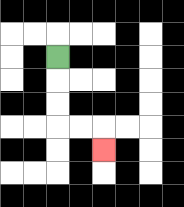{'start': '[2, 2]', 'end': '[4, 6]', 'path_directions': 'D,D,D,R,R,D', 'path_coordinates': '[[2, 2], [2, 3], [2, 4], [2, 5], [3, 5], [4, 5], [4, 6]]'}